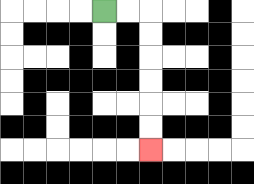{'start': '[4, 0]', 'end': '[6, 6]', 'path_directions': 'R,R,D,D,D,D,D,D', 'path_coordinates': '[[4, 0], [5, 0], [6, 0], [6, 1], [6, 2], [6, 3], [6, 4], [6, 5], [6, 6]]'}